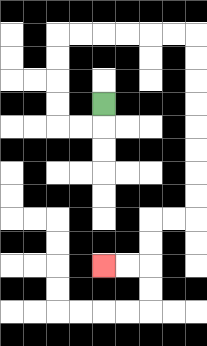{'start': '[4, 4]', 'end': '[4, 11]', 'path_directions': 'D,L,L,U,U,U,U,R,R,R,R,R,R,D,D,D,D,D,D,D,D,L,L,D,D,L,L', 'path_coordinates': '[[4, 4], [4, 5], [3, 5], [2, 5], [2, 4], [2, 3], [2, 2], [2, 1], [3, 1], [4, 1], [5, 1], [6, 1], [7, 1], [8, 1], [8, 2], [8, 3], [8, 4], [8, 5], [8, 6], [8, 7], [8, 8], [8, 9], [7, 9], [6, 9], [6, 10], [6, 11], [5, 11], [4, 11]]'}